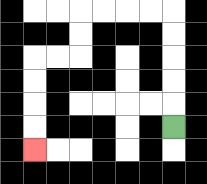{'start': '[7, 5]', 'end': '[1, 6]', 'path_directions': 'U,U,U,U,U,L,L,L,L,D,D,L,L,D,D,D,D', 'path_coordinates': '[[7, 5], [7, 4], [7, 3], [7, 2], [7, 1], [7, 0], [6, 0], [5, 0], [4, 0], [3, 0], [3, 1], [3, 2], [2, 2], [1, 2], [1, 3], [1, 4], [1, 5], [1, 6]]'}